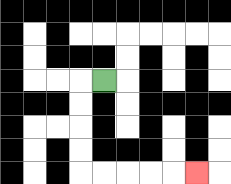{'start': '[4, 3]', 'end': '[8, 7]', 'path_directions': 'L,D,D,D,D,R,R,R,R,R', 'path_coordinates': '[[4, 3], [3, 3], [3, 4], [3, 5], [3, 6], [3, 7], [4, 7], [5, 7], [6, 7], [7, 7], [8, 7]]'}